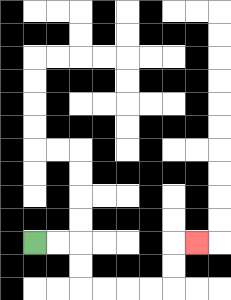{'start': '[1, 10]', 'end': '[8, 10]', 'path_directions': 'R,R,D,D,R,R,R,R,U,U,R', 'path_coordinates': '[[1, 10], [2, 10], [3, 10], [3, 11], [3, 12], [4, 12], [5, 12], [6, 12], [7, 12], [7, 11], [7, 10], [8, 10]]'}